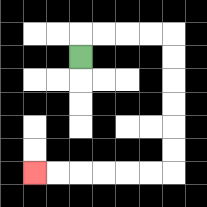{'start': '[3, 2]', 'end': '[1, 7]', 'path_directions': 'U,R,R,R,R,D,D,D,D,D,D,L,L,L,L,L,L', 'path_coordinates': '[[3, 2], [3, 1], [4, 1], [5, 1], [6, 1], [7, 1], [7, 2], [7, 3], [7, 4], [7, 5], [7, 6], [7, 7], [6, 7], [5, 7], [4, 7], [3, 7], [2, 7], [1, 7]]'}